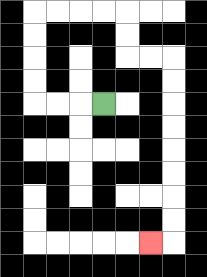{'start': '[4, 4]', 'end': '[6, 10]', 'path_directions': 'L,L,L,U,U,U,U,R,R,R,R,D,D,R,R,D,D,D,D,D,D,D,D,L', 'path_coordinates': '[[4, 4], [3, 4], [2, 4], [1, 4], [1, 3], [1, 2], [1, 1], [1, 0], [2, 0], [3, 0], [4, 0], [5, 0], [5, 1], [5, 2], [6, 2], [7, 2], [7, 3], [7, 4], [7, 5], [7, 6], [7, 7], [7, 8], [7, 9], [7, 10], [6, 10]]'}